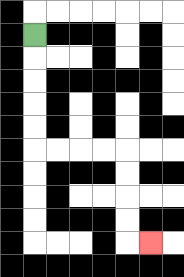{'start': '[1, 1]', 'end': '[6, 10]', 'path_directions': 'D,D,D,D,D,R,R,R,R,D,D,D,D,R', 'path_coordinates': '[[1, 1], [1, 2], [1, 3], [1, 4], [1, 5], [1, 6], [2, 6], [3, 6], [4, 6], [5, 6], [5, 7], [5, 8], [5, 9], [5, 10], [6, 10]]'}